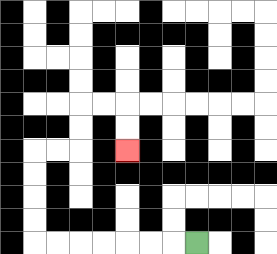{'start': '[8, 10]', 'end': '[5, 6]', 'path_directions': 'L,L,L,L,L,L,L,U,U,U,U,R,R,U,U,R,R,D,D', 'path_coordinates': '[[8, 10], [7, 10], [6, 10], [5, 10], [4, 10], [3, 10], [2, 10], [1, 10], [1, 9], [1, 8], [1, 7], [1, 6], [2, 6], [3, 6], [3, 5], [3, 4], [4, 4], [5, 4], [5, 5], [5, 6]]'}